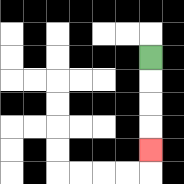{'start': '[6, 2]', 'end': '[6, 6]', 'path_directions': 'D,D,D,D', 'path_coordinates': '[[6, 2], [6, 3], [6, 4], [6, 5], [6, 6]]'}